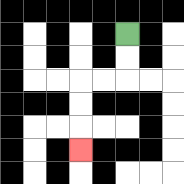{'start': '[5, 1]', 'end': '[3, 6]', 'path_directions': 'D,D,L,L,D,D,D', 'path_coordinates': '[[5, 1], [5, 2], [5, 3], [4, 3], [3, 3], [3, 4], [3, 5], [3, 6]]'}